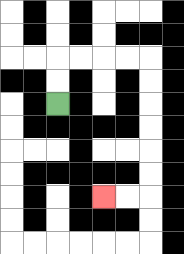{'start': '[2, 4]', 'end': '[4, 8]', 'path_directions': 'U,U,R,R,R,R,D,D,D,D,D,D,L,L', 'path_coordinates': '[[2, 4], [2, 3], [2, 2], [3, 2], [4, 2], [5, 2], [6, 2], [6, 3], [6, 4], [6, 5], [6, 6], [6, 7], [6, 8], [5, 8], [4, 8]]'}